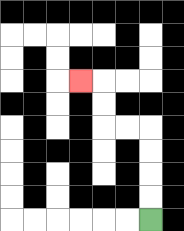{'start': '[6, 9]', 'end': '[3, 3]', 'path_directions': 'U,U,U,U,L,L,U,U,L', 'path_coordinates': '[[6, 9], [6, 8], [6, 7], [6, 6], [6, 5], [5, 5], [4, 5], [4, 4], [4, 3], [3, 3]]'}